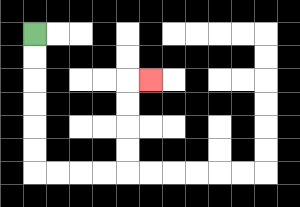{'start': '[1, 1]', 'end': '[6, 3]', 'path_directions': 'D,D,D,D,D,D,R,R,R,R,U,U,U,U,R', 'path_coordinates': '[[1, 1], [1, 2], [1, 3], [1, 4], [1, 5], [1, 6], [1, 7], [2, 7], [3, 7], [4, 7], [5, 7], [5, 6], [5, 5], [5, 4], [5, 3], [6, 3]]'}